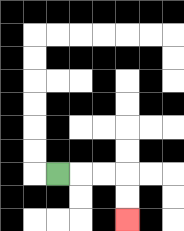{'start': '[2, 7]', 'end': '[5, 9]', 'path_directions': 'R,R,R,D,D', 'path_coordinates': '[[2, 7], [3, 7], [4, 7], [5, 7], [5, 8], [5, 9]]'}